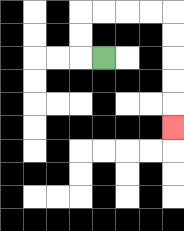{'start': '[4, 2]', 'end': '[7, 5]', 'path_directions': 'L,U,U,R,R,R,R,D,D,D,D,D', 'path_coordinates': '[[4, 2], [3, 2], [3, 1], [3, 0], [4, 0], [5, 0], [6, 0], [7, 0], [7, 1], [7, 2], [7, 3], [7, 4], [7, 5]]'}